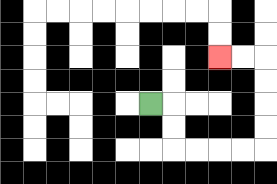{'start': '[6, 4]', 'end': '[9, 2]', 'path_directions': 'R,D,D,R,R,R,R,U,U,U,U,L,L', 'path_coordinates': '[[6, 4], [7, 4], [7, 5], [7, 6], [8, 6], [9, 6], [10, 6], [11, 6], [11, 5], [11, 4], [11, 3], [11, 2], [10, 2], [9, 2]]'}